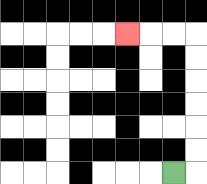{'start': '[7, 7]', 'end': '[5, 1]', 'path_directions': 'R,U,U,U,U,U,U,L,L,L', 'path_coordinates': '[[7, 7], [8, 7], [8, 6], [8, 5], [8, 4], [8, 3], [8, 2], [8, 1], [7, 1], [6, 1], [5, 1]]'}